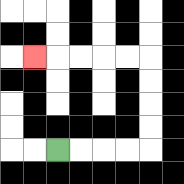{'start': '[2, 6]', 'end': '[1, 2]', 'path_directions': 'R,R,R,R,U,U,U,U,L,L,L,L,L', 'path_coordinates': '[[2, 6], [3, 6], [4, 6], [5, 6], [6, 6], [6, 5], [6, 4], [6, 3], [6, 2], [5, 2], [4, 2], [3, 2], [2, 2], [1, 2]]'}